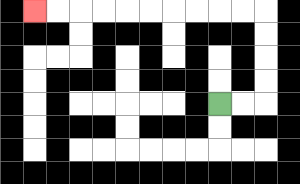{'start': '[9, 4]', 'end': '[1, 0]', 'path_directions': 'R,R,U,U,U,U,L,L,L,L,L,L,L,L,L,L', 'path_coordinates': '[[9, 4], [10, 4], [11, 4], [11, 3], [11, 2], [11, 1], [11, 0], [10, 0], [9, 0], [8, 0], [7, 0], [6, 0], [5, 0], [4, 0], [3, 0], [2, 0], [1, 0]]'}